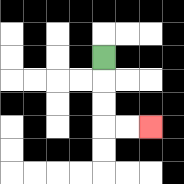{'start': '[4, 2]', 'end': '[6, 5]', 'path_directions': 'D,D,D,R,R', 'path_coordinates': '[[4, 2], [4, 3], [4, 4], [4, 5], [5, 5], [6, 5]]'}